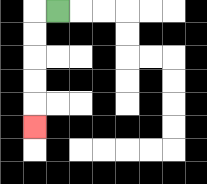{'start': '[2, 0]', 'end': '[1, 5]', 'path_directions': 'L,D,D,D,D,D', 'path_coordinates': '[[2, 0], [1, 0], [1, 1], [1, 2], [1, 3], [1, 4], [1, 5]]'}